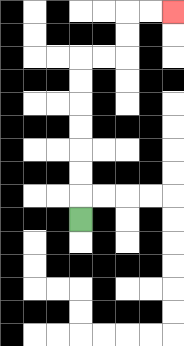{'start': '[3, 9]', 'end': '[7, 0]', 'path_directions': 'U,U,U,U,U,U,U,R,R,U,U,R,R', 'path_coordinates': '[[3, 9], [3, 8], [3, 7], [3, 6], [3, 5], [3, 4], [3, 3], [3, 2], [4, 2], [5, 2], [5, 1], [5, 0], [6, 0], [7, 0]]'}